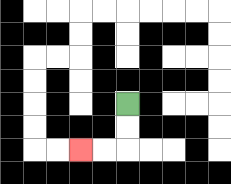{'start': '[5, 4]', 'end': '[3, 6]', 'path_directions': 'D,D,L,L', 'path_coordinates': '[[5, 4], [5, 5], [5, 6], [4, 6], [3, 6]]'}